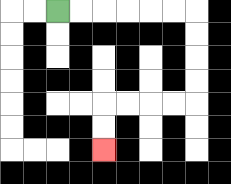{'start': '[2, 0]', 'end': '[4, 6]', 'path_directions': 'R,R,R,R,R,R,D,D,D,D,L,L,L,L,D,D', 'path_coordinates': '[[2, 0], [3, 0], [4, 0], [5, 0], [6, 0], [7, 0], [8, 0], [8, 1], [8, 2], [8, 3], [8, 4], [7, 4], [6, 4], [5, 4], [4, 4], [4, 5], [4, 6]]'}